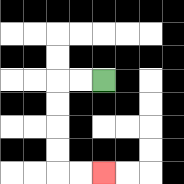{'start': '[4, 3]', 'end': '[4, 7]', 'path_directions': 'L,L,D,D,D,D,R,R', 'path_coordinates': '[[4, 3], [3, 3], [2, 3], [2, 4], [2, 5], [2, 6], [2, 7], [3, 7], [4, 7]]'}